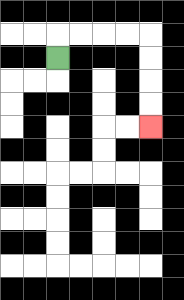{'start': '[2, 2]', 'end': '[6, 5]', 'path_directions': 'U,R,R,R,R,D,D,D,D', 'path_coordinates': '[[2, 2], [2, 1], [3, 1], [4, 1], [5, 1], [6, 1], [6, 2], [6, 3], [6, 4], [6, 5]]'}